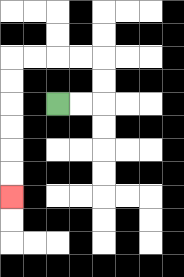{'start': '[2, 4]', 'end': '[0, 8]', 'path_directions': 'R,R,U,U,L,L,L,L,D,D,D,D,D,D', 'path_coordinates': '[[2, 4], [3, 4], [4, 4], [4, 3], [4, 2], [3, 2], [2, 2], [1, 2], [0, 2], [0, 3], [0, 4], [0, 5], [0, 6], [0, 7], [0, 8]]'}